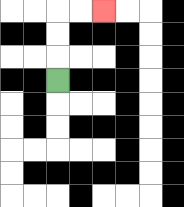{'start': '[2, 3]', 'end': '[4, 0]', 'path_directions': 'U,U,U,R,R', 'path_coordinates': '[[2, 3], [2, 2], [2, 1], [2, 0], [3, 0], [4, 0]]'}